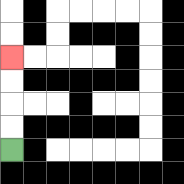{'start': '[0, 6]', 'end': '[0, 2]', 'path_directions': 'U,U,U,U', 'path_coordinates': '[[0, 6], [0, 5], [0, 4], [0, 3], [0, 2]]'}